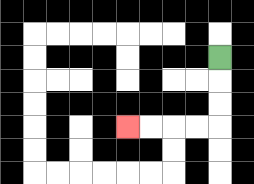{'start': '[9, 2]', 'end': '[5, 5]', 'path_directions': 'D,D,D,L,L,L,L', 'path_coordinates': '[[9, 2], [9, 3], [9, 4], [9, 5], [8, 5], [7, 5], [6, 5], [5, 5]]'}